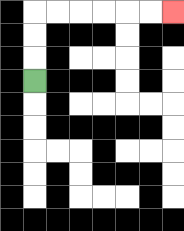{'start': '[1, 3]', 'end': '[7, 0]', 'path_directions': 'U,U,U,R,R,R,R,R,R', 'path_coordinates': '[[1, 3], [1, 2], [1, 1], [1, 0], [2, 0], [3, 0], [4, 0], [5, 0], [6, 0], [7, 0]]'}